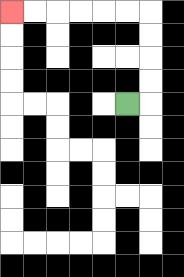{'start': '[5, 4]', 'end': '[0, 0]', 'path_directions': 'R,U,U,U,U,L,L,L,L,L,L', 'path_coordinates': '[[5, 4], [6, 4], [6, 3], [6, 2], [6, 1], [6, 0], [5, 0], [4, 0], [3, 0], [2, 0], [1, 0], [0, 0]]'}